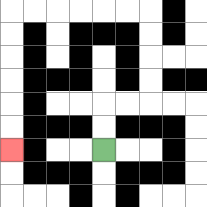{'start': '[4, 6]', 'end': '[0, 6]', 'path_directions': 'U,U,R,R,U,U,U,U,L,L,L,L,L,L,D,D,D,D,D,D', 'path_coordinates': '[[4, 6], [4, 5], [4, 4], [5, 4], [6, 4], [6, 3], [6, 2], [6, 1], [6, 0], [5, 0], [4, 0], [3, 0], [2, 0], [1, 0], [0, 0], [0, 1], [0, 2], [0, 3], [0, 4], [0, 5], [0, 6]]'}